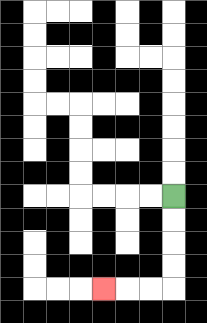{'start': '[7, 8]', 'end': '[4, 12]', 'path_directions': 'D,D,D,D,L,L,L', 'path_coordinates': '[[7, 8], [7, 9], [7, 10], [7, 11], [7, 12], [6, 12], [5, 12], [4, 12]]'}